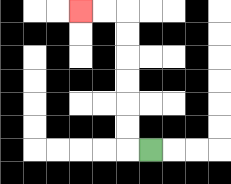{'start': '[6, 6]', 'end': '[3, 0]', 'path_directions': 'L,U,U,U,U,U,U,L,L', 'path_coordinates': '[[6, 6], [5, 6], [5, 5], [5, 4], [5, 3], [5, 2], [5, 1], [5, 0], [4, 0], [3, 0]]'}